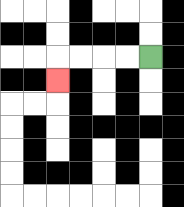{'start': '[6, 2]', 'end': '[2, 3]', 'path_directions': 'L,L,L,L,D', 'path_coordinates': '[[6, 2], [5, 2], [4, 2], [3, 2], [2, 2], [2, 3]]'}